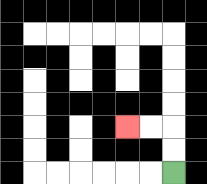{'start': '[7, 7]', 'end': '[5, 5]', 'path_directions': 'U,U,L,L', 'path_coordinates': '[[7, 7], [7, 6], [7, 5], [6, 5], [5, 5]]'}